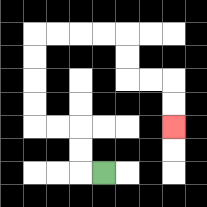{'start': '[4, 7]', 'end': '[7, 5]', 'path_directions': 'L,U,U,L,L,U,U,U,U,R,R,R,R,D,D,R,R,D,D', 'path_coordinates': '[[4, 7], [3, 7], [3, 6], [3, 5], [2, 5], [1, 5], [1, 4], [1, 3], [1, 2], [1, 1], [2, 1], [3, 1], [4, 1], [5, 1], [5, 2], [5, 3], [6, 3], [7, 3], [7, 4], [7, 5]]'}